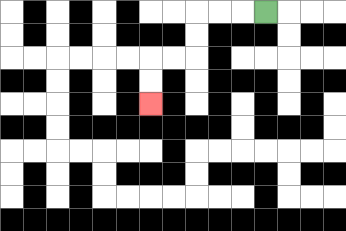{'start': '[11, 0]', 'end': '[6, 4]', 'path_directions': 'L,L,L,D,D,L,L,D,D', 'path_coordinates': '[[11, 0], [10, 0], [9, 0], [8, 0], [8, 1], [8, 2], [7, 2], [6, 2], [6, 3], [6, 4]]'}